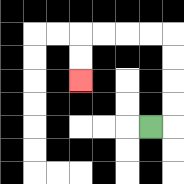{'start': '[6, 5]', 'end': '[3, 3]', 'path_directions': 'R,U,U,U,U,L,L,L,L,D,D', 'path_coordinates': '[[6, 5], [7, 5], [7, 4], [7, 3], [7, 2], [7, 1], [6, 1], [5, 1], [4, 1], [3, 1], [3, 2], [3, 3]]'}